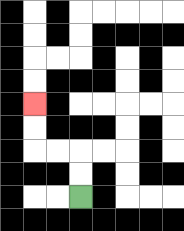{'start': '[3, 8]', 'end': '[1, 4]', 'path_directions': 'U,U,L,L,U,U', 'path_coordinates': '[[3, 8], [3, 7], [3, 6], [2, 6], [1, 6], [1, 5], [1, 4]]'}